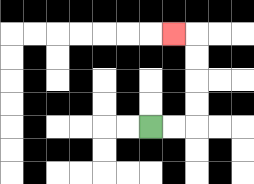{'start': '[6, 5]', 'end': '[7, 1]', 'path_directions': 'R,R,U,U,U,U,L', 'path_coordinates': '[[6, 5], [7, 5], [8, 5], [8, 4], [8, 3], [8, 2], [8, 1], [7, 1]]'}